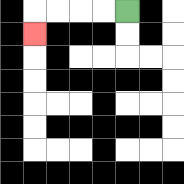{'start': '[5, 0]', 'end': '[1, 1]', 'path_directions': 'L,L,L,L,D', 'path_coordinates': '[[5, 0], [4, 0], [3, 0], [2, 0], [1, 0], [1, 1]]'}